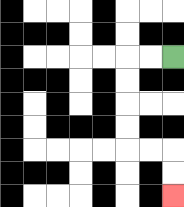{'start': '[7, 2]', 'end': '[7, 8]', 'path_directions': 'L,L,D,D,D,D,R,R,D,D', 'path_coordinates': '[[7, 2], [6, 2], [5, 2], [5, 3], [5, 4], [5, 5], [5, 6], [6, 6], [7, 6], [7, 7], [7, 8]]'}